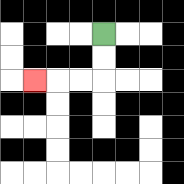{'start': '[4, 1]', 'end': '[1, 3]', 'path_directions': 'D,D,L,L,L', 'path_coordinates': '[[4, 1], [4, 2], [4, 3], [3, 3], [2, 3], [1, 3]]'}